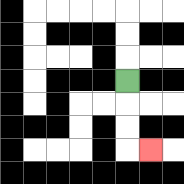{'start': '[5, 3]', 'end': '[6, 6]', 'path_directions': 'D,D,D,R', 'path_coordinates': '[[5, 3], [5, 4], [5, 5], [5, 6], [6, 6]]'}